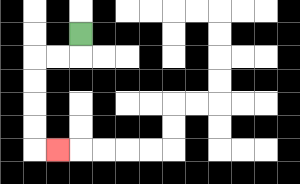{'start': '[3, 1]', 'end': '[2, 6]', 'path_directions': 'D,L,L,D,D,D,D,R', 'path_coordinates': '[[3, 1], [3, 2], [2, 2], [1, 2], [1, 3], [1, 4], [1, 5], [1, 6], [2, 6]]'}